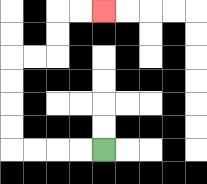{'start': '[4, 6]', 'end': '[4, 0]', 'path_directions': 'L,L,L,L,U,U,U,U,R,R,U,U,R,R', 'path_coordinates': '[[4, 6], [3, 6], [2, 6], [1, 6], [0, 6], [0, 5], [0, 4], [0, 3], [0, 2], [1, 2], [2, 2], [2, 1], [2, 0], [3, 0], [4, 0]]'}